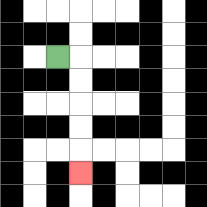{'start': '[2, 2]', 'end': '[3, 7]', 'path_directions': 'R,D,D,D,D,D', 'path_coordinates': '[[2, 2], [3, 2], [3, 3], [3, 4], [3, 5], [3, 6], [3, 7]]'}